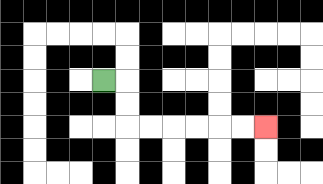{'start': '[4, 3]', 'end': '[11, 5]', 'path_directions': 'R,D,D,R,R,R,R,R,R', 'path_coordinates': '[[4, 3], [5, 3], [5, 4], [5, 5], [6, 5], [7, 5], [8, 5], [9, 5], [10, 5], [11, 5]]'}